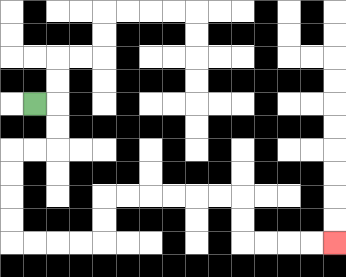{'start': '[1, 4]', 'end': '[14, 10]', 'path_directions': 'R,D,D,L,L,D,D,D,D,R,R,R,R,U,U,R,R,R,R,R,R,D,D,R,R,R,R', 'path_coordinates': '[[1, 4], [2, 4], [2, 5], [2, 6], [1, 6], [0, 6], [0, 7], [0, 8], [0, 9], [0, 10], [1, 10], [2, 10], [3, 10], [4, 10], [4, 9], [4, 8], [5, 8], [6, 8], [7, 8], [8, 8], [9, 8], [10, 8], [10, 9], [10, 10], [11, 10], [12, 10], [13, 10], [14, 10]]'}